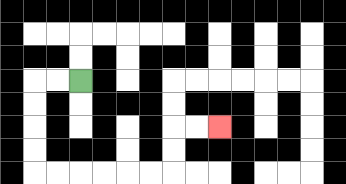{'start': '[3, 3]', 'end': '[9, 5]', 'path_directions': 'L,L,D,D,D,D,R,R,R,R,R,R,U,U,R,R', 'path_coordinates': '[[3, 3], [2, 3], [1, 3], [1, 4], [1, 5], [1, 6], [1, 7], [2, 7], [3, 7], [4, 7], [5, 7], [6, 7], [7, 7], [7, 6], [7, 5], [8, 5], [9, 5]]'}